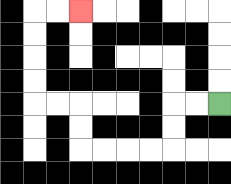{'start': '[9, 4]', 'end': '[3, 0]', 'path_directions': 'L,L,D,D,L,L,L,L,U,U,L,L,U,U,U,U,R,R', 'path_coordinates': '[[9, 4], [8, 4], [7, 4], [7, 5], [7, 6], [6, 6], [5, 6], [4, 6], [3, 6], [3, 5], [3, 4], [2, 4], [1, 4], [1, 3], [1, 2], [1, 1], [1, 0], [2, 0], [3, 0]]'}